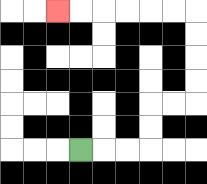{'start': '[3, 6]', 'end': '[2, 0]', 'path_directions': 'R,R,R,U,U,R,R,U,U,U,U,L,L,L,L,L,L', 'path_coordinates': '[[3, 6], [4, 6], [5, 6], [6, 6], [6, 5], [6, 4], [7, 4], [8, 4], [8, 3], [8, 2], [8, 1], [8, 0], [7, 0], [6, 0], [5, 0], [4, 0], [3, 0], [2, 0]]'}